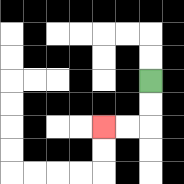{'start': '[6, 3]', 'end': '[4, 5]', 'path_directions': 'D,D,L,L', 'path_coordinates': '[[6, 3], [6, 4], [6, 5], [5, 5], [4, 5]]'}